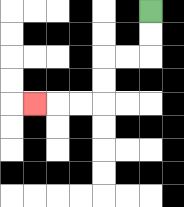{'start': '[6, 0]', 'end': '[1, 4]', 'path_directions': 'D,D,L,L,D,D,L,L,L', 'path_coordinates': '[[6, 0], [6, 1], [6, 2], [5, 2], [4, 2], [4, 3], [4, 4], [3, 4], [2, 4], [1, 4]]'}